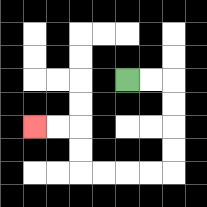{'start': '[5, 3]', 'end': '[1, 5]', 'path_directions': 'R,R,D,D,D,D,L,L,L,L,U,U,L,L', 'path_coordinates': '[[5, 3], [6, 3], [7, 3], [7, 4], [7, 5], [7, 6], [7, 7], [6, 7], [5, 7], [4, 7], [3, 7], [3, 6], [3, 5], [2, 5], [1, 5]]'}